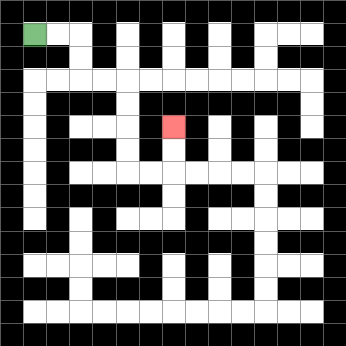{'start': '[1, 1]', 'end': '[7, 5]', 'path_directions': 'R,R,D,D,R,R,D,D,D,D,R,R,U,U', 'path_coordinates': '[[1, 1], [2, 1], [3, 1], [3, 2], [3, 3], [4, 3], [5, 3], [5, 4], [5, 5], [5, 6], [5, 7], [6, 7], [7, 7], [7, 6], [7, 5]]'}